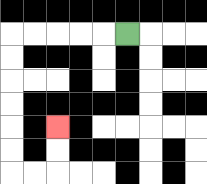{'start': '[5, 1]', 'end': '[2, 5]', 'path_directions': 'L,L,L,L,L,D,D,D,D,D,D,R,R,U,U', 'path_coordinates': '[[5, 1], [4, 1], [3, 1], [2, 1], [1, 1], [0, 1], [0, 2], [0, 3], [0, 4], [0, 5], [0, 6], [0, 7], [1, 7], [2, 7], [2, 6], [2, 5]]'}